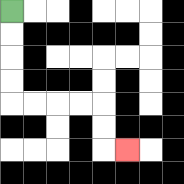{'start': '[0, 0]', 'end': '[5, 6]', 'path_directions': 'D,D,D,D,R,R,R,R,D,D,R', 'path_coordinates': '[[0, 0], [0, 1], [0, 2], [0, 3], [0, 4], [1, 4], [2, 4], [3, 4], [4, 4], [4, 5], [4, 6], [5, 6]]'}